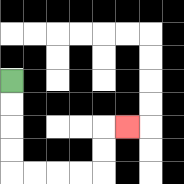{'start': '[0, 3]', 'end': '[5, 5]', 'path_directions': 'D,D,D,D,R,R,R,R,U,U,R', 'path_coordinates': '[[0, 3], [0, 4], [0, 5], [0, 6], [0, 7], [1, 7], [2, 7], [3, 7], [4, 7], [4, 6], [4, 5], [5, 5]]'}